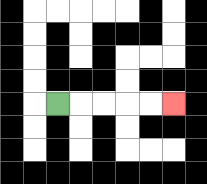{'start': '[2, 4]', 'end': '[7, 4]', 'path_directions': 'R,R,R,R,R', 'path_coordinates': '[[2, 4], [3, 4], [4, 4], [5, 4], [6, 4], [7, 4]]'}